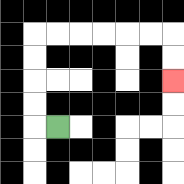{'start': '[2, 5]', 'end': '[7, 3]', 'path_directions': 'L,U,U,U,U,R,R,R,R,R,R,D,D', 'path_coordinates': '[[2, 5], [1, 5], [1, 4], [1, 3], [1, 2], [1, 1], [2, 1], [3, 1], [4, 1], [5, 1], [6, 1], [7, 1], [7, 2], [7, 3]]'}